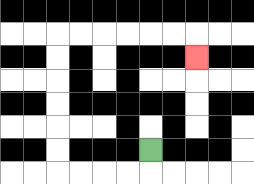{'start': '[6, 6]', 'end': '[8, 2]', 'path_directions': 'D,L,L,L,L,U,U,U,U,U,U,R,R,R,R,R,R,D', 'path_coordinates': '[[6, 6], [6, 7], [5, 7], [4, 7], [3, 7], [2, 7], [2, 6], [2, 5], [2, 4], [2, 3], [2, 2], [2, 1], [3, 1], [4, 1], [5, 1], [6, 1], [7, 1], [8, 1], [8, 2]]'}